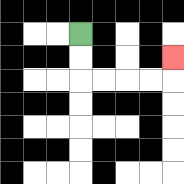{'start': '[3, 1]', 'end': '[7, 2]', 'path_directions': 'D,D,R,R,R,R,U', 'path_coordinates': '[[3, 1], [3, 2], [3, 3], [4, 3], [5, 3], [6, 3], [7, 3], [7, 2]]'}